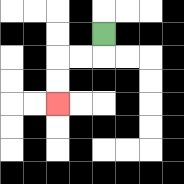{'start': '[4, 1]', 'end': '[2, 4]', 'path_directions': 'D,L,L,D,D', 'path_coordinates': '[[4, 1], [4, 2], [3, 2], [2, 2], [2, 3], [2, 4]]'}